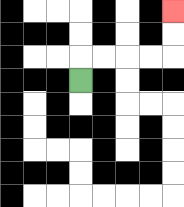{'start': '[3, 3]', 'end': '[7, 0]', 'path_directions': 'U,R,R,R,R,U,U', 'path_coordinates': '[[3, 3], [3, 2], [4, 2], [5, 2], [6, 2], [7, 2], [7, 1], [7, 0]]'}